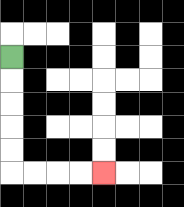{'start': '[0, 2]', 'end': '[4, 7]', 'path_directions': 'D,D,D,D,D,R,R,R,R', 'path_coordinates': '[[0, 2], [0, 3], [0, 4], [0, 5], [0, 6], [0, 7], [1, 7], [2, 7], [3, 7], [4, 7]]'}